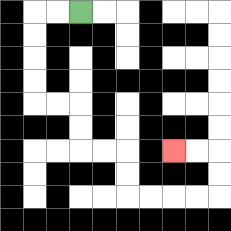{'start': '[3, 0]', 'end': '[7, 6]', 'path_directions': 'L,L,D,D,D,D,R,R,D,D,R,R,D,D,R,R,R,R,U,U,L,L', 'path_coordinates': '[[3, 0], [2, 0], [1, 0], [1, 1], [1, 2], [1, 3], [1, 4], [2, 4], [3, 4], [3, 5], [3, 6], [4, 6], [5, 6], [5, 7], [5, 8], [6, 8], [7, 8], [8, 8], [9, 8], [9, 7], [9, 6], [8, 6], [7, 6]]'}